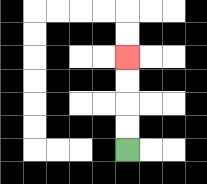{'start': '[5, 6]', 'end': '[5, 2]', 'path_directions': 'U,U,U,U', 'path_coordinates': '[[5, 6], [5, 5], [5, 4], [5, 3], [5, 2]]'}